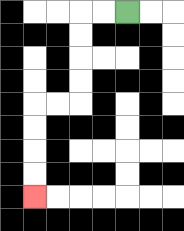{'start': '[5, 0]', 'end': '[1, 8]', 'path_directions': 'L,L,D,D,D,D,L,L,D,D,D,D', 'path_coordinates': '[[5, 0], [4, 0], [3, 0], [3, 1], [3, 2], [3, 3], [3, 4], [2, 4], [1, 4], [1, 5], [1, 6], [1, 7], [1, 8]]'}